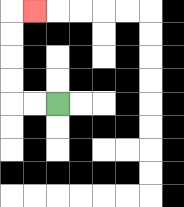{'start': '[2, 4]', 'end': '[1, 0]', 'path_directions': 'L,L,U,U,U,U,R', 'path_coordinates': '[[2, 4], [1, 4], [0, 4], [0, 3], [0, 2], [0, 1], [0, 0], [1, 0]]'}